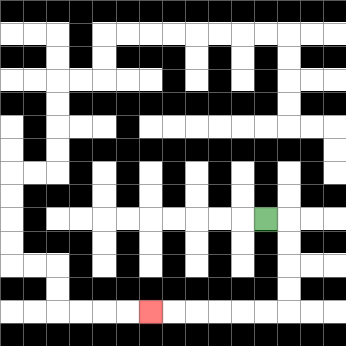{'start': '[11, 9]', 'end': '[6, 13]', 'path_directions': 'R,D,D,D,D,L,L,L,L,L,L', 'path_coordinates': '[[11, 9], [12, 9], [12, 10], [12, 11], [12, 12], [12, 13], [11, 13], [10, 13], [9, 13], [8, 13], [7, 13], [6, 13]]'}